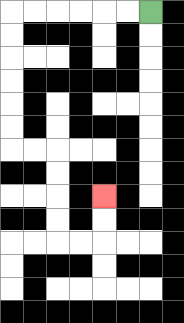{'start': '[6, 0]', 'end': '[4, 8]', 'path_directions': 'L,L,L,L,L,L,D,D,D,D,D,D,R,R,D,D,D,D,R,R,U,U', 'path_coordinates': '[[6, 0], [5, 0], [4, 0], [3, 0], [2, 0], [1, 0], [0, 0], [0, 1], [0, 2], [0, 3], [0, 4], [0, 5], [0, 6], [1, 6], [2, 6], [2, 7], [2, 8], [2, 9], [2, 10], [3, 10], [4, 10], [4, 9], [4, 8]]'}